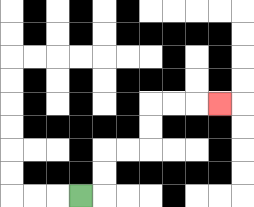{'start': '[3, 8]', 'end': '[9, 4]', 'path_directions': 'R,U,U,R,R,U,U,R,R,R', 'path_coordinates': '[[3, 8], [4, 8], [4, 7], [4, 6], [5, 6], [6, 6], [6, 5], [6, 4], [7, 4], [8, 4], [9, 4]]'}